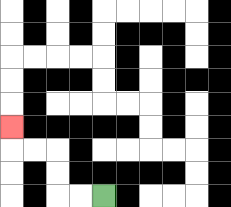{'start': '[4, 8]', 'end': '[0, 5]', 'path_directions': 'L,L,U,U,L,L,U', 'path_coordinates': '[[4, 8], [3, 8], [2, 8], [2, 7], [2, 6], [1, 6], [0, 6], [0, 5]]'}